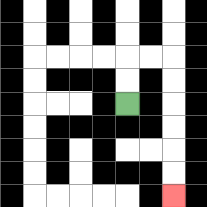{'start': '[5, 4]', 'end': '[7, 8]', 'path_directions': 'U,U,R,R,D,D,D,D,D,D', 'path_coordinates': '[[5, 4], [5, 3], [5, 2], [6, 2], [7, 2], [7, 3], [7, 4], [7, 5], [7, 6], [7, 7], [7, 8]]'}